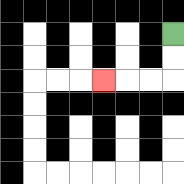{'start': '[7, 1]', 'end': '[4, 3]', 'path_directions': 'D,D,L,L,L', 'path_coordinates': '[[7, 1], [7, 2], [7, 3], [6, 3], [5, 3], [4, 3]]'}